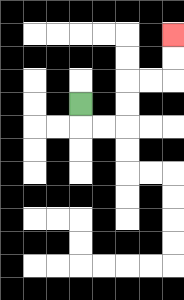{'start': '[3, 4]', 'end': '[7, 1]', 'path_directions': 'D,R,R,U,U,R,R,U,U', 'path_coordinates': '[[3, 4], [3, 5], [4, 5], [5, 5], [5, 4], [5, 3], [6, 3], [7, 3], [7, 2], [7, 1]]'}